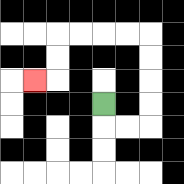{'start': '[4, 4]', 'end': '[1, 3]', 'path_directions': 'D,R,R,U,U,U,U,L,L,L,L,D,D,L', 'path_coordinates': '[[4, 4], [4, 5], [5, 5], [6, 5], [6, 4], [6, 3], [6, 2], [6, 1], [5, 1], [4, 1], [3, 1], [2, 1], [2, 2], [2, 3], [1, 3]]'}